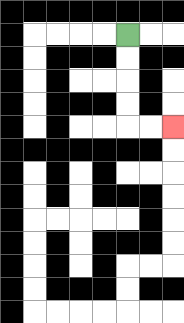{'start': '[5, 1]', 'end': '[7, 5]', 'path_directions': 'D,D,D,D,R,R', 'path_coordinates': '[[5, 1], [5, 2], [5, 3], [5, 4], [5, 5], [6, 5], [7, 5]]'}